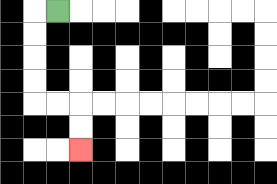{'start': '[2, 0]', 'end': '[3, 6]', 'path_directions': 'L,D,D,D,D,R,R,D,D', 'path_coordinates': '[[2, 0], [1, 0], [1, 1], [1, 2], [1, 3], [1, 4], [2, 4], [3, 4], [3, 5], [3, 6]]'}